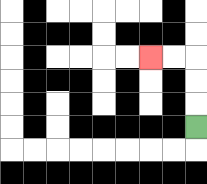{'start': '[8, 5]', 'end': '[6, 2]', 'path_directions': 'U,U,U,L,L', 'path_coordinates': '[[8, 5], [8, 4], [8, 3], [8, 2], [7, 2], [6, 2]]'}